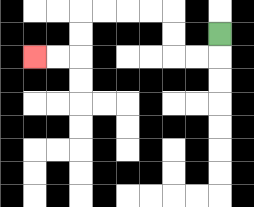{'start': '[9, 1]', 'end': '[1, 2]', 'path_directions': 'D,L,L,U,U,L,L,L,L,D,D,L,L', 'path_coordinates': '[[9, 1], [9, 2], [8, 2], [7, 2], [7, 1], [7, 0], [6, 0], [5, 0], [4, 0], [3, 0], [3, 1], [3, 2], [2, 2], [1, 2]]'}